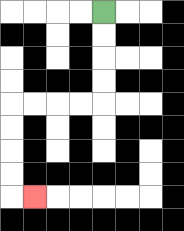{'start': '[4, 0]', 'end': '[1, 8]', 'path_directions': 'D,D,D,D,L,L,L,L,D,D,D,D,R', 'path_coordinates': '[[4, 0], [4, 1], [4, 2], [4, 3], [4, 4], [3, 4], [2, 4], [1, 4], [0, 4], [0, 5], [0, 6], [0, 7], [0, 8], [1, 8]]'}